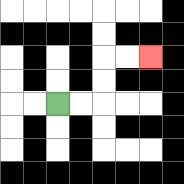{'start': '[2, 4]', 'end': '[6, 2]', 'path_directions': 'R,R,U,U,R,R', 'path_coordinates': '[[2, 4], [3, 4], [4, 4], [4, 3], [4, 2], [5, 2], [6, 2]]'}